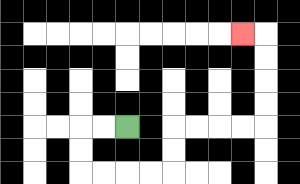{'start': '[5, 5]', 'end': '[10, 1]', 'path_directions': 'L,L,D,D,R,R,R,R,U,U,R,R,R,R,U,U,U,U,L', 'path_coordinates': '[[5, 5], [4, 5], [3, 5], [3, 6], [3, 7], [4, 7], [5, 7], [6, 7], [7, 7], [7, 6], [7, 5], [8, 5], [9, 5], [10, 5], [11, 5], [11, 4], [11, 3], [11, 2], [11, 1], [10, 1]]'}